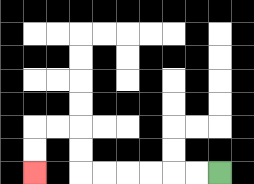{'start': '[9, 7]', 'end': '[1, 7]', 'path_directions': 'L,L,L,L,L,L,U,U,L,L,D,D', 'path_coordinates': '[[9, 7], [8, 7], [7, 7], [6, 7], [5, 7], [4, 7], [3, 7], [3, 6], [3, 5], [2, 5], [1, 5], [1, 6], [1, 7]]'}